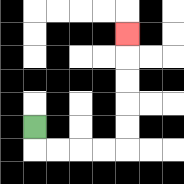{'start': '[1, 5]', 'end': '[5, 1]', 'path_directions': 'D,R,R,R,R,U,U,U,U,U', 'path_coordinates': '[[1, 5], [1, 6], [2, 6], [3, 6], [4, 6], [5, 6], [5, 5], [5, 4], [5, 3], [5, 2], [5, 1]]'}